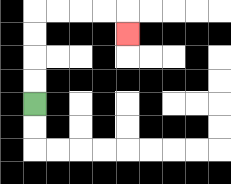{'start': '[1, 4]', 'end': '[5, 1]', 'path_directions': 'U,U,U,U,R,R,R,R,D', 'path_coordinates': '[[1, 4], [1, 3], [1, 2], [1, 1], [1, 0], [2, 0], [3, 0], [4, 0], [5, 0], [5, 1]]'}